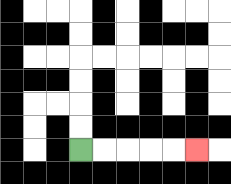{'start': '[3, 6]', 'end': '[8, 6]', 'path_directions': 'R,R,R,R,R', 'path_coordinates': '[[3, 6], [4, 6], [5, 6], [6, 6], [7, 6], [8, 6]]'}